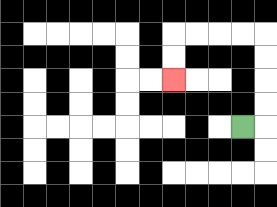{'start': '[10, 5]', 'end': '[7, 3]', 'path_directions': 'R,U,U,U,U,L,L,L,L,D,D', 'path_coordinates': '[[10, 5], [11, 5], [11, 4], [11, 3], [11, 2], [11, 1], [10, 1], [9, 1], [8, 1], [7, 1], [7, 2], [7, 3]]'}